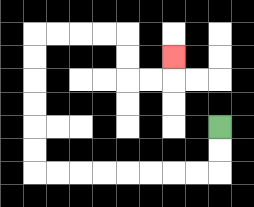{'start': '[9, 5]', 'end': '[7, 2]', 'path_directions': 'D,D,L,L,L,L,L,L,L,L,U,U,U,U,U,U,R,R,R,R,D,D,R,R,U', 'path_coordinates': '[[9, 5], [9, 6], [9, 7], [8, 7], [7, 7], [6, 7], [5, 7], [4, 7], [3, 7], [2, 7], [1, 7], [1, 6], [1, 5], [1, 4], [1, 3], [1, 2], [1, 1], [2, 1], [3, 1], [4, 1], [5, 1], [5, 2], [5, 3], [6, 3], [7, 3], [7, 2]]'}